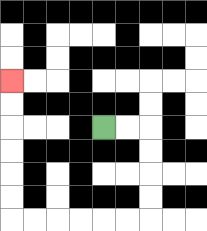{'start': '[4, 5]', 'end': '[0, 3]', 'path_directions': 'R,R,D,D,D,D,L,L,L,L,L,L,U,U,U,U,U,U', 'path_coordinates': '[[4, 5], [5, 5], [6, 5], [6, 6], [6, 7], [6, 8], [6, 9], [5, 9], [4, 9], [3, 9], [2, 9], [1, 9], [0, 9], [0, 8], [0, 7], [0, 6], [0, 5], [0, 4], [0, 3]]'}